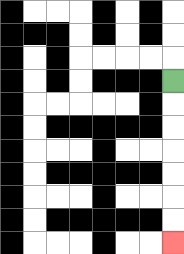{'start': '[7, 3]', 'end': '[7, 10]', 'path_directions': 'D,D,D,D,D,D,D', 'path_coordinates': '[[7, 3], [7, 4], [7, 5], [7, 6], [7, 7], [7, 8], [7, 9], [7, 10]]'}